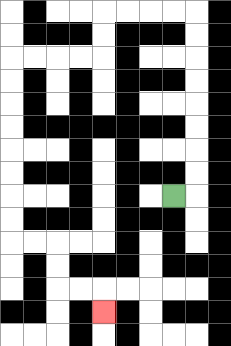{'start': '[7, 8]', 'end': '[4, 13]', 'path_directions': 'R,U,U,U,U,U,U,U,U,L,L,L,L,D,D,L,L,L,L,D,D,D,D,D,D,D,D,R,R,D,D,R,R,D', 'path_coordinates': '[[7, 8], [8, 8], [8, 7], [8, 6], [8, 5], [8, 4], [8, 3], [8, 2], [8, 1], [8, 0], [7, 0], [6, 0], [5, 0], [4, 0], [4, 1], [4, 2], [3, 2], [2, 2], [1, 2], [0, 2], [0, 3], [0, 4], [0, 5], [0, 6], [0, 7], [0, 8], [0, 9], [0, 10], [1, 10], [2, 10], [2, 11], [2, 12], [3, 12], [4, 12], [4, 13]]'}